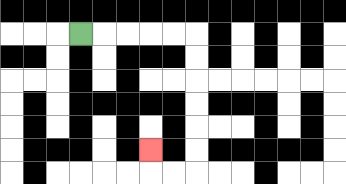{'start': '[3, 1]', 'end': '[6, 6]', 'path_directions': 'R,R,R,R,R,D,D,D,D,D,D,L,L,U', 'path_coordinates': '[[3, 1], [4, 1], [5, 1], [6, 1], [7, 1], [8, 1], [8, 2], [8, 3], [8, 4], [8, 5], [8, 6], [8, 7], [7, 7], [6, 7], [6, 6]]'}